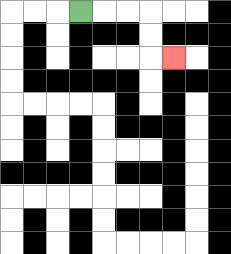{'start': '[3, 0]', 'end': '[7, 2]', 'path_directions': 'R,R,R,D,D,R', 'path_coordinates': '[[3, 0], [4, 0], [5, 0], [6, 0], [6, 1], [6, 2], [7, 2]]'}